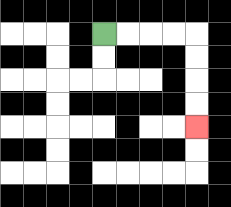{'start': '[4, 1]', 'end': '[8, 5]', 'path_directions': 'R,R,R,R,D,D,D,D', 'path_coordinates': '[[4, 1], [5, 1], [6, 1], [7, 1], [8, 1], [8, 2], [8, 3], [8, 4], [8, 5]]'}